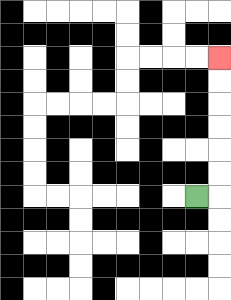{'start': '[8, 8]', 'end': '[9, 2]', 'path_directions': 'R,U,U,U,U,U,U', 'path_coordinates': '[[8, 8], [9, 8], [9, 7], [9, 6], [9, 5], [9, 4], [9, 3], [9, 2]]'}